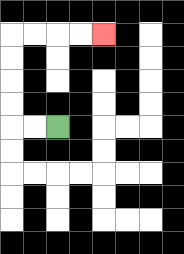{'start': '[2, 5]', 'end': '[4, 1]', 'path_directions': 'L,L,U,U,U,U,R,R,R,R', 'path_coordinates': '[[2, 5], [1, 5], [0, 5], [0, 4], [0, 3], [0, 2], [0, 1], [1, 1], [2, 1], [3, 1], [4, 1]]'}